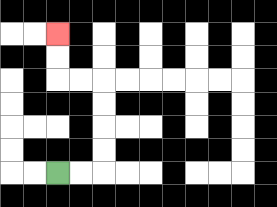{'start': '[2, 7]', 'end': '[2, 1]', 'path_directions': 'R,R,U,U,U,U,L,L,U,U', 'path_coordinates': '[[2, 7], [3, 7], [4, 7], [4, 6], [4, 5], [4, 4], [4, 3], [3, 3], [2, 3], [2, 2], [2, 1]]'}